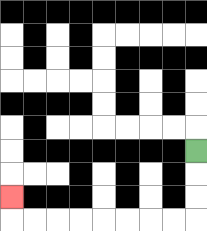{'start': '[8, 6]', 'end': '[0, 8]', 'path_directions': 'D,D,D,L,L,L,L,L,L,L,L,U', 'path_coordinates': '[[8, 6], [8, 7], [8, 8], [8, 9], [7, 9], [6, 9], [5, 9], [4, 9], [3, 9], [2, 9], [1, 9], [0, 9], [0, 8]]'}